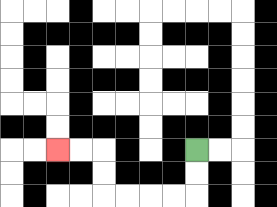{'start': '[8, 6]', 'end': '[2, 6]', 'path_directions': 'D,D,L,L,L,L,U,U,L,L', 'path_coordinates': '[[8, 6], [8, 7], [8, 8], [7, 8], [6, 8], [5, 8], [4, 8], [4, 7], [4, 6], [3, 6], [2, 6]]'}